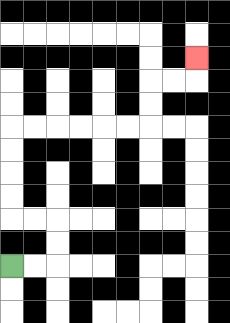{'start': '[0, 11]', 'end': '[8, 2]', 'path_directions': 'R,R,U,U,L,L,U,U,U,U,R,R,R,R,R,R,U,U,R,R,U', 'path_coordinates': '[[0, 11], [1, 11], [2, 11], [2, 10], [2, 9], [1, 9], [0, 9], [0, 8], [0, 7], [0, 6], [0, 5], [1, 5], [2, 5], [3, 5], [4, 5], [5, 5], [6, 5], [6, 4], [6, 3], [7, 3], [8, 3], [8, 2]]'}